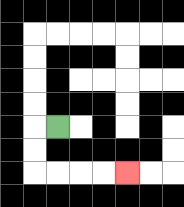{'start': '[2, 5]', 'end': '[5, 7]', 'path_directions': 'L,D,D,R,R,R,R', 'path_coordinates': '[[2, 5], [1, 5], [1, 6], [1, 7], [2, 7], [3, 7], [4, 7], [5, 7]]'}